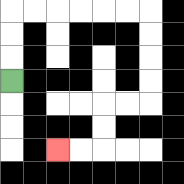{'start': '[0, 3]', 'end': '[2, 6]', 'path_directions': 'U,U,U,R,R,R,R,R,R,D,D,D,D,L,L,D,D,L,L', 'path_coordinates': '[[0, 3], [0, 2], [0, 1], [0, 0], [1, 0], [2, 0], [3, 0], [4, 0], [5, 0], [6, 0], [6, 1], [6, 2], [6, 3], [6, 4], [5, 4], [4, 4], [4, 5], [4, 6], [3, 6], [2, 6]]'}